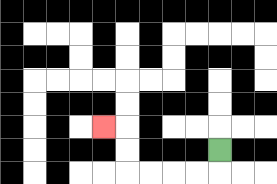{'start': '[9, 6]', 'end': '[4, 5]', 'path_directions': 'D,L,L,L,L,U,U,L', 'path_coordinates': '[[9, 6], [9, 7], [8, 7], [7, 7], [6, 7], [5, 7], [5, 6], [5, 5], [4, 5]]'}